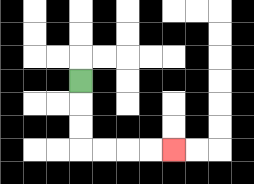{'start': '[3, 3]', 'end': '[7, 6]', 'path_directions': 'D,D,D,R,R,R,R', 'path_coordinates': '[[3, 3], [3, 4], [3, 5], [3, 6], [4, 6], [5, 6], [6, 6], [7, 6]]'}